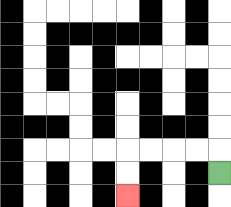{'start': '[9, 7]', 'end': '[5, 8]', 'path_directions': 'U,L,L,L,L,D,D', 'path_coordinates': '[[9, 7], [9, 6], [8, 6], [7, 6], [6, 6], [5, 6], [5, 7], [5, 8]]'}